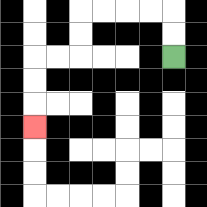{'start': '[7, 2]', 'end': '[1, 5]', 'path_directions': 'U,U,L,L,L,L,D,D,L,L,D,D,D', 'path_coordinates': '[[7, 2], [7, 1], [7, 0], [6, 0], [5, 0], [4, 0], [3, 0], [3, 1], [3, 2], [2, 2], [1, 2], [1, 3], [1, 4], [1, 5]]'}